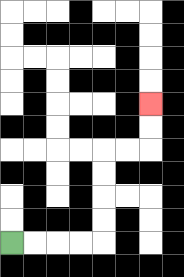{'start': '[0, 10]', 'end': '[6, 4]', 'path_directions': 'R,R,R,R,U,U,U,U,R,R,U,U', 'path_coordinates': '[[0, 10], [1, 10], [2, 10], [3, 10], [4, 10], [4, 9], [4, 8], [4, 7], [4, 6], [5, 6], [6, 6], [6, 5], [6, 4]]'}